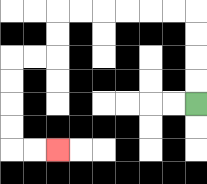{'start': '[8, 4]', 'end': '[2, 6]', 'path_directions': 'U,U,U,U,L,L,L,L,L,L,D,D,L,L,D,D,D,D,R,R', 'path_coordinates': '[[8, 4], [8, 3], [8, 2], [8, 1], [8, 0], [7, 0], [6, 0], [5, 0], [4, 0], [3, 0], [2, 0], [2, 1], [2, 2], [1, 2], [0, 2], [0, 3], [0, 4], [0, 5], [0, 6], [1, 6], [2, 6]]'}